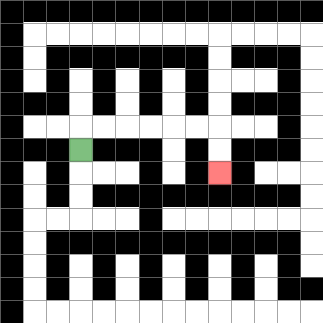{'start': '[3, 6]', 'end': '[9, 7]', 'path_directions': 'U,R,R,R,R,R,R,D,D', 'path_coordinates': '[[3, 6], [3, 5], [4, 5], [5, 5], [6, 5], [7, 5], [8, 5], [9, 5], [9, 6], [9, 7]]'}